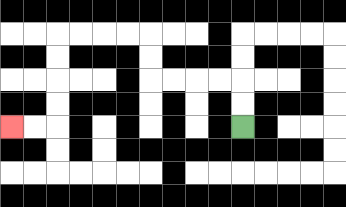{'start': '[10, 5]', 'end': '[0, 5]', 'path_directions': 'U,U,L,L,L,L,U,U,L,L,L,L,D,D,D,D,L,L', 'path_coordinates': '[[10, 5], [10, 4], [10, 3], [9, 3], [8, 3], [7, 3], [6, 3], [6, 2], [6, 1], [5, 1], [4, 1], [3, 1], [2, 1], [2, 2], [2, 3], [2, 4], [2, 5], [1, 5], [0, 5]]'}